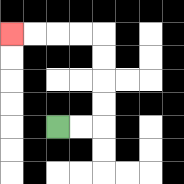{'start': '[2, 5]', 'end': '[0, 1]', 'path_directions': 'R,R,U,U,U,U,L,L,L,L', 'path_coordinates': '[[2, 5], [3, 5], [4, 5], [4, 4], [4, 3], [4, 2], [4, 1], [3, 1], [2, 1], [1, 1], [0, 1]]'}